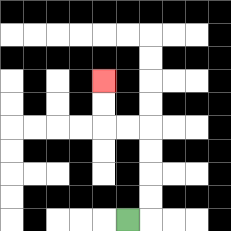{'start': '[5, 9]', 'end': '[4, 3]', 'path_directions': 'R,U,U,U,U,L,L,U,U', 'path_coordinates': '[[5, 9], [6, 9], [6, 8], [6, 7], [6, 6], [6, 5], [5, 5], [4, 5], [4, 4], [4, 3]]'}